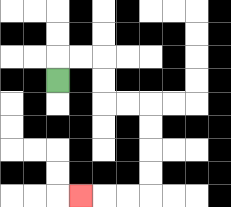{'start': '[2, 3]', 'end': '[3, 8]', 'path_directions': 'U,R,R,D,D,R,R,D,D,D,D,L,L,L', 'path_coordinates': '[[2, 3], [2, 2], [3, 2], [4, 2], [4, 3], [4, 4], [5, 4], [6, 4], [6, 5], [6, 6], [6, 7], [6, 8], [5, 8], [4, 8], [3, 8]]'}